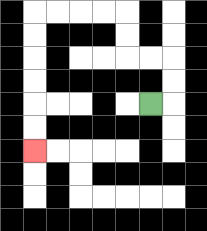{'start': '[6, 4]', 'end': '[1, 6]', 'path_directions': 'R,U,U,L,L,U,U,L,L,L,L,D,D,D,D,D,D', 'path_coordinates': '[[6, 4], [7, 4], [7, 3], [7, 2], [6, 2], [5, 2], [5, 1], [5, 0], [4, 0], [3, 0], [2, 0], [1, 0], [1, 1], [1, 2], [1, 3], [1, 4], [1, 5], [1, 6]]'}